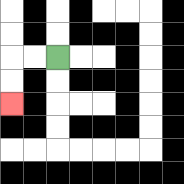{'start': '[2, 2]', 'end': '[0, 4]', 'path_directions': 'L,L,D,D', 'path_coordinates': '[[2, 2], [1, 2], [0, 2], [0, 3], [0, 4]]'}